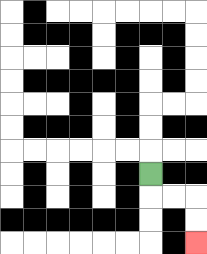{'start': '[6, 7]', 'end': '[8, 10]', 'path_directions': 'D,R,R,D,D', 'path_coordinates': '[[6, 7], [6, 8], [7, 8], [8, 8], [8, 9], [8, 10]]'}